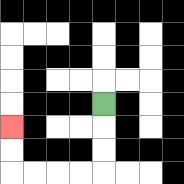{'start': '[4, 4]', 'end': '[0, 5]', 'path_directions': 'D,D,D,L,L,L,L,U,U', 'path_coordinates': '[[4, 4], [4, 5], [4, 6], [4, 7], [3, 7], [2, 7], [1, 7], [0, 7], [0, 6], [0, 5]]'}